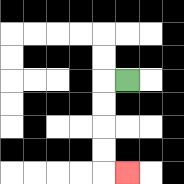{'start': '[5, 3]', 'end': '[5, 7]', 'path_directions': 'L,D,D,D,D,R', 'path_coordinates': '[[5, 3], [4, 3], [4, 4], [4, 5], [4, 6], [4, 7], [5, 7]]'}